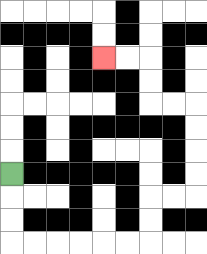{'start': '[0, 7]', 'end': '[4, 2]', 'path_directions': 'D,D,D,R,R,R,R,R,R,U,U,R,R,U,U,U,U,L,L,U,U,L,L', 'path_coordinates': '[[0, 7], [0, 8], [0, 9], [0, 10], [1, 10], [2, 10], [3, 10], [4, 10], [5, 10], [6, 10], [6, 9], [6, 8], [7, 8], [8, 8], [8, 7], [8, 6], [8, 5], [8, 4], [7, 4], [6, 4], [6, 3], [6, 2], [5, 2], [4, 2]]'}